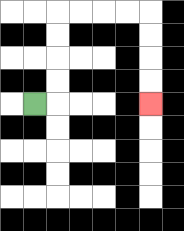{'start': '[1, 4]', 'end': '[6, 4]', 'path_directions': 'R,U,U,U,U,R,R,R,R,D,D,D,D', 'path_coordinates': '[[1, 4], [2, 4], [2, 3], [2, 2], [2, 1], [2, 0], [3, 0], [4, 0], [5, 0], [6, 0], [6, 1], [6, 2], [6, 3], [6, 4]]'}